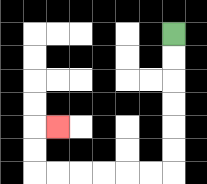{'start': '[7, 1]', 'end': '[2, 5]', 'path_directions': 'D,D,D,D,D,D,L,L,L,L,L,L,U,U,R', 'path_coordinates': '[[7, 1], [7, 2], [7, 3], [7, 4], [7, 5], [7, 6], [7, 7], [6, 7], [5, 7], [4, 7], [3, 7], [2, 7], [1, 7], [1, 6], [1, 5], [2, 5]]'}